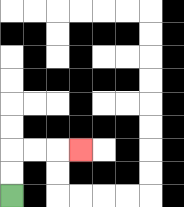{'start': '[0, 8]', 'end': '[3, 6]', 'path_directions': 'U,U,R,R,R', 'path_coordinates': '[[0, 8], [0, 7], [0, 6], [1, 6], [2, 6], [3, 6]]'}